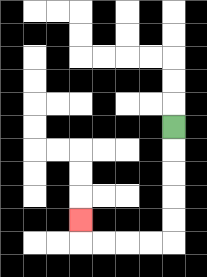{'start': '[7, 5]', 'end': '[3, 9]', 'path_directions': 'D,D,D,D,D,L,L,L,L,U', 'path_coordinates': '[[7, 5], [7, 6], [7, 7], [7, 8], [7, 9], [7, 10], [6, 10], [5, 10], [4, 10], [3, 10], [3, 9]]'}